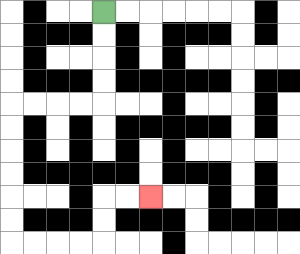{'start': '[4, 0]', 'end': '[6, 8]', 'path_directions': 'D,D,D,D,L,L,L,L,D,D,D,D,D,D,R,R,R,R,U,U,R,R', 'path_coordinates': '[[4, 0], [4, 1], [4, 2], [4, 3], [4, 4], [3, 4], [2, 4], [1, 4], [0, 4], [0, 5], [0, 6], [0, 7], [0, 8], [0, 9], [0, 10], [1, 10], [2, 10], [3, 10], [4, 10], [4, 9], [4, 8], [5, 8], [6, 8]]'}